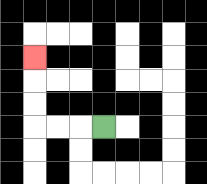{'start': '[4, 5]', 'end': '[1, 2]', 'path_directions': 'L,L,L,U,U,U', 'path_coordinates': '[[4, 5], [3, 5], [2, 5], [1, 5], [1, 4], [1, 3], [1, 2]]'}